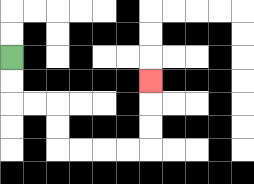{'start': '[0, 2]', 'end': '[6, 3]', 'path_directions': 'D,D,R,R,D,D,R,R,R,R,U,U,U', 'path_coordinates': '[[0, 2], [0, 3], [0, 4], [1, 4], [2, 4], [2, 5], [2, 6], [3, 6], [4, 6], [5, 6], [6, 6], [6, 5], [6, 4], [6, 3]]'}